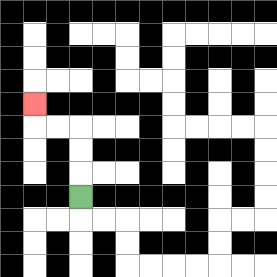{'start': '[3, 8]', 'end': '[1, 4]', 'path_directions': 'U,U,U,L,L,U', 'path_coordinates': '[[3, 8], [3, 7], [3, 6], [3, 5], [2, 5], [1, 5], [1, 4]]'}